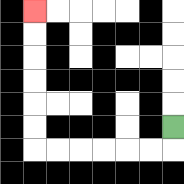{'start': '[7, 5]', 'end': '[1, 0]', 'path_directions': 'D,L,L,L,L,L,L,U,U,U,U,U,U', 'path_coordinates': '[[7, 5], [7, 6], [6, 6], [5, 6], [4, 6], [3, 6], [2, 6], [1, 6], [1, 5], [1, 4], [1, 3], [1, 2], [1, 1], [1, 0]]'}